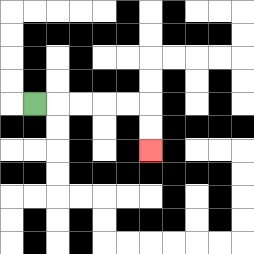{'start': '[1, 4]', 'end': '[6, 6]', 'path_directions': 'R,R,R,R,R,D,D', 'path_coordinates': '[[1, 4], [2, 4], [3, 4], [4, 4], [5, 4], [6, 4], [6, 5], [6, 6]]'}